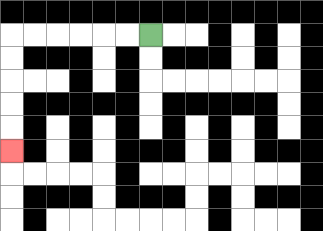{'start': '[6, 1]', 'end': '[0, 6]', 'path_directions': 'L,L,L,L,L,L,D,D,D,D,D', 'path_coordinates': '[[6, 1], [5, 1], [4, 1], [3, 1], [2, 1], [1, 1], [0, 1], [0, 2], [0, 3], [0, 4], [0, 5], [0, 6]]'}